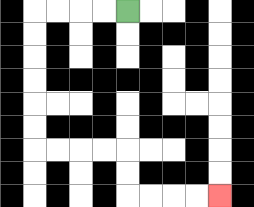{'start': '[5, 0]', 'end': '[9, 8]', 'path_directions': 'L,L,L,L,D,D,D,D,D,D,R,R,R,R,D,D,R,R,R,R', 'path_coordinates': '[[5, 0], [4, 0], [3, 0], [2, 0], [1, 0], [1, 1], [1, 2], [1, 3], [1, 4], [1, 5], [1, 6], [2, 6], [3, 6], [4, 6], [5, 6], [5, 7], [5, 8], [6, 8], [7, 8], [8, 8], [9, 8]]'}